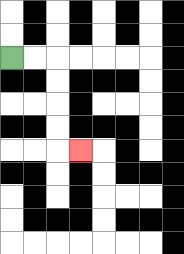{'start': '[0, 2]', 'end': '[3, 6]', 'path_directions': 'R,R,D,D,D,D,R', 'path_coordinates': '[[0, 2], [1, 2], [2, 2], [2, 3], [2, 4], [2, 5], [2, 6], [3, 6]]'}